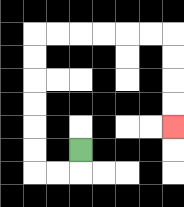{'start': '[3, 6]', 'end': '[7, 5]', 'path_directions': 'D,L,L,U,U,U,U,U,U,R,R,R,R,R,R,D,D,D,D', 'path_coordinates': '[[3, 6], [3, 7], [2, 7], [1, 7], [1, 6], [1, 5], [1, 4], [1, 3], [1, 2], [1, 1], [2, 1], [3, 1], [4, 1], [5, 1], [6, 1], [7, 1], [7, 2], [7, 3], [7, 4], [7, 5]]'}